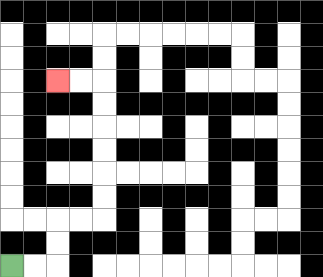{'start': '[0, 11]', 'end': '[2, 3]', 'path_directions': 'R,R,U,U,R,R,U,U,U,U,U,U,L,L', 'path_coordinates': '[[0, 11], [1, 11], [2, 11], [2, 10], [2, 9], [3, 9], [4, 9], [4, 8], [4, 7], [4, 6], [4, 5], [4, 4], [4, 3], [3, 3], [2, 3]]'}